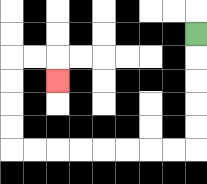{'start': '[8, 1]', 'end': '[2, 3]', 'path_directions': 'D,D,D,D,D,L,L,L,L,L,L,L,L,U,U,U,U,R,R,D', 'path_coordinates': '[[8, 1], [8, 2], [8, 3], [8, 4], [8, 5], [8, 6], [7, 6], [6, 6], [5, 6], [4, 6], [3, 6], [2, 6], [1, 6], [0, 6], [0, 5], [0, 4], [0, 3], [0, 2], [1, 2], [2, 2], [2, 3]]'}